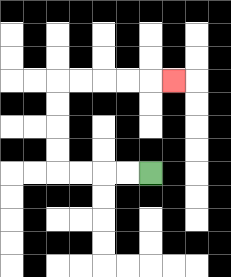{'start': '[6, 7]', 'end': '[7, 3]', 'path_directions': 'L,L,L,L,U,U,U,U,R,R,R,R,R', 'path_coordinates': '[[6, 7], [5, 7], [4, 7], [3, 7], [2, 7], [2, 6], [2, 5], [2, 4], [2, 3], [3, 3], [4, 3], [5, 3], [6, 3], [7, 3]]'}